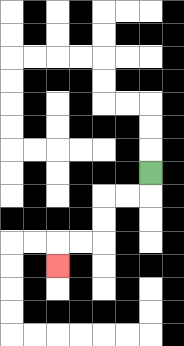{'start': '[6, 7]', 'end': '[2, 11]', 'path_directions': 'D,L,L,D,D,L,L,D', 'path_coordinates': '[[6, 7], [6, 8], [5, 8], [4, 8], [4, 9], [4, 10], [3, 10], [2, 10], [2, 11]]'}